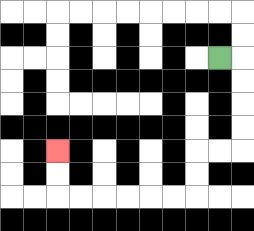{'start': '[9, 2]', 'end': '[2, 6]', 'path_directions': 'R,D,D,D,D,L,L,D,D,L,L,L,L,L,L,U,U', 'path_coordinates': '[[9, 2], [10, 2], [10, 3], [10, 4], [10, 5], [10, 6], [9, 6], [8, 6], [8, 7], [8, 8], [7, 8], [6, 8], [5, 8], [4, 8], [3, 8], [2, 8], [2, 7], [2, 6]]'}